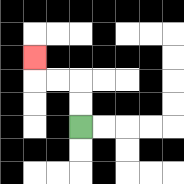{'start': '[3, 5]', 'end': '[1, 2]', 'path_directions': 'U,U,L,L,U', 'path_coordinates': '[[3, 5], [3, 4], [3, 3], [2, 3], [1, 3], [1, 2]]'}